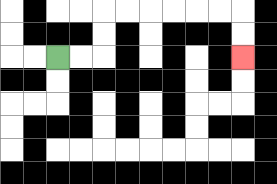{'start': '[2, 2]', 'end': '[10, 2]', 'path_directions': 'R,R,U,U,R,R,R,R,R,R,D,D', 'path_coordinates': '[[2, 2], [3, 2], [4, 2], [4, 1], [4, 0], [5, 0], [6, 0], [7, 0], [8, 0], [9, 0], [10, 0], [10, 1], [10, 2]]'}